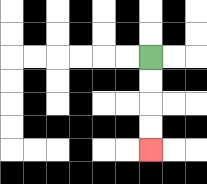{'start': '[6, 2]', 'end': '[6, 6]', 'path_directions': 'D,D,D,D', 'path_coordinates': '[[6, 2], [6, 3], [6, 4], [6, 5], [6, 6]]'}